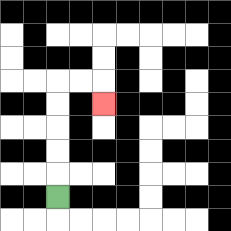{'start': '[2, 8]', 'end': '[4, 4]', 'path_directions': 'U,U,U,U,U,R,R,D', 'path_coordinates': '[[2, 8], [2, 7], [2, 6], [2, 5], [2, 4], [2, 3], [3, 3], [4, 3], [4, 4]]'}